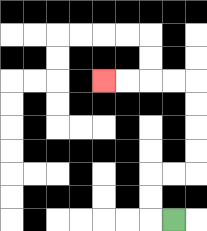{'start': '[7, 9]', 'end': '[4, 3]', 'path_directions': 'L,U,U,R,R,U,U,U,U,L,L,L,L', 'path_coordinates': '[[7, 9], [6, 9], [6, 8], [6, 7], [7, 7], [8, 7], [8, 6], [8, 5], [8, 4], [8, 3], [7, 3], [6, 3], [5, 3], [4, 3]]'}